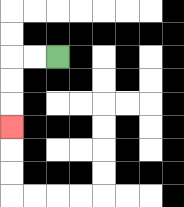{'start': '[2, 2]', 'end': '[0, 5]', 'path_directions': 'L,L,D,D,D', 'path_coordinates': '[[2, 2], [1, 2], [0, 2], [0, 3], [0, 4], [0, 5]]'}